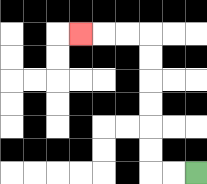{'start': '[8, 7]', 'end': '[3, 1]', 'path_directions': 'L,L,U,U,U,U,U,U,L,L,L', 'path_coordinates': '[[8, 7], [7, 7], [6, 7], [6, 6], [6, 5], [6, 4], [6, 3], [6, 2], [6, 1], [5, 1], [4, 1], [3, 1]]'}